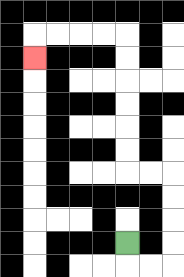{'start': '[5, 10]', 'end': '[1, 2]', 'path_directions': 'D,R,R,U,U,U,U,L,L,U,U,U,U,U,U,L,L,L,L,D', 'path_coordinates': '[[5, 10], [5, 11], [6, 11], [7, 11], [7, 10], [7, 9], [7, 8], [7, 7], [6, 7], [5, 7], [5, 6], [5, 5], [5, 4], [5, 3], [5, 2], [5, 1], [4, 1], [3, 1], [2, 1], [1, 1], [1, 2]]'}